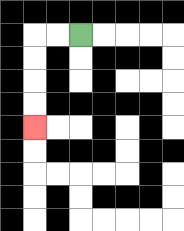{'start': '[3, 1]', 'end': '[1, 5]', 'path_directions': 'L,L,D,D,D,D', 'path_coordinates': '[[3, 1], [2, 1], [1, 1], [1, 2], [1, 3], [1, 4], [1, 5]]'}